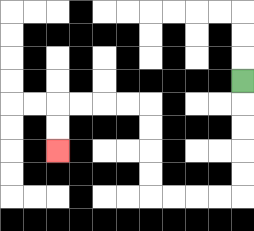{'start': '[10, 3]', 'end': '[2, 6]', 'path_directions': 'D,D,D,D,D,L,L,L,L,U,U,U,U,L,L,L,L,D,D', 'path_coordinates': '[[10, 3], [10, 4], [10, 5], [10, 6], [10, 7], [10, 8], [9, 8], [8, 8], [7, 8], [6, 8], [6, 7], [6, 6], [6, 5], [6, 4], [5, 4], [4, 4], [3, 4], [2, 4], [2, 5], [2, 6]]'}